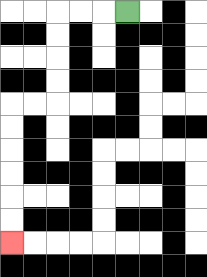{'start': '[5, 0]', 'end': '[0, 10]', 'path_directions': 'L,L,L,D,D,D,D,L,L,D,D,D,D,D,D', 'path_coordinates': '[[5, 0], [4, 0], [3, 0], [2, 0], [2, 1], [2, 2], [2, 3], [2, 4], [1, 4], [0, 4], [0, 5], [0, 6], [0, 7], [0, 8], [0, 9], [0, 10]]'}